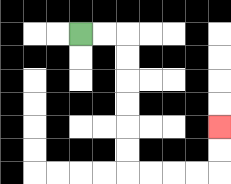{'start': '[3, 1]', 'end': '[9, 5]', 'path_directions': 'R,R,D,D,D,D,D,D,R,R,R,R,U,U', 'path_coordinates': '[[3, 1], [4, 1], [5, 1], [5, 2], [5, 3], [5, 4], [5, 5], [5, 6], [5, 7], [6, 7], [7, 7], [8, 7], [9, 7], [9, 6], [9, 5]]'}